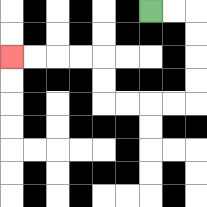{'start': '[6, 0]', 'end': '[0, 2]', 'path_directions': 'R,R,D,D,D,D,L,L,L,L,U,U,L,L,L,L', 'path_coordinates': '[[6, 0], [7, 0], [8, 0], [8, 1], [8, 2], [8, 3], [8, 4], [7, 4], [6, 4], [5, 4], [4, 4], [4, 3], [4, 2], [3, 2], [2, 2], [1, 2], [0, 2]]'}